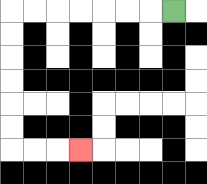{'start': '[7, 0]', 'end': '[3, 6]', 'path_directions': 'L,L,L,L,L,L,L,D,D,D,D,D,D,R,R,R', 'path_coordinates': '[[7, 0], [6, 0], [5, 0], [4, 0], [3, 0], [2, 0], [1, 0], [0, 0], [0, 1], [0, 2], [0, 3], [0, 4], [0, 5], [0, 6], [1, 6], [2, 6], [3, 6]]'}